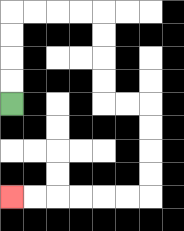{'start': '[0, 4]', 'end': '[0, 8]', 'path_directions': 'U,U,U,U,R,R,R,R,D,D,D,D,R,R,D,D,D,D,L,L,L,L,L,L', 'path_coordinates': '[[0, 4], [0, 3], [0, 2], [0, 1], [0, 0], [1, 0], [2, 0], [3, 0], [4, 0], [4, 1], [4, 2], [4, 3], [4, 4], [5, 4], [6, 4], [6, 5], [6, 6], [6, 7], [6, 8], [5, 8], [4, 8], [3, 8], [2, 8], [1, 8], [0, 8]]'}